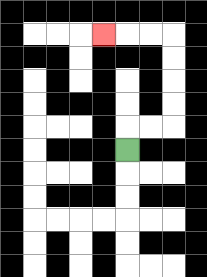{'start': '[5, 6]', 'end': '[4, 1]', 'path_directions': 'U,R,R,U,U,U,U,L,L,L', 'path_coordinates': '[[5, 6], [5, 5], [6, 5], [7, 5], [7, 4], [7, 3], [7, 2], [7, 1], [6, 1], [5, 1], [4, 1]]'}